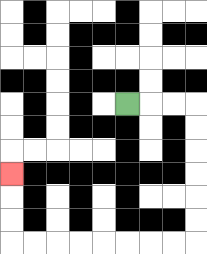{'start': '[5, 4]', 'end': '[0, 7]', 'path_directions': 'R,R,R,D,D,D,D,D,D,L,L,L,L,L,L,L,L,U,U,U', 'path_coordinates': '[[5, 4], [6, 4], [7, 4], [8, 4], [8, 5], [8, 6], [8, 7], [8, 8], [8, 9], [8, 10], [7, 10], [6, 10], [5, 10], [4, 10], [3, 10], [2, 10], [1, 10], [0, 10], [0, 9], [0, 8], [0, 7]]'}